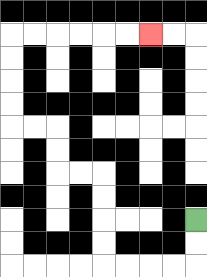{'start': '[8, 9]', 'end': '[6, 1]', 'path_directions': 'D,D,L,L,L,L,U,U,U,U,L,L,U,U,L,L,U,U,U,U,R,R,R,R,R,R', 'path_coordinates': '[[8, 9], [8, 10], [8, 11], [7, 11], [6, 11], [5, 11], [4, 11], [4, 10], [4, 9], [4, 8], [4, 7], [3, 7], [2, 7], [2, 6], [2, 5], [1, 5], [0, 5], [0, 4], [0, 3], [0, 2], [0, 1], [1, 1], [2, 1], [3, 1], [4, 1], [5, 1], [6, 1]]'}